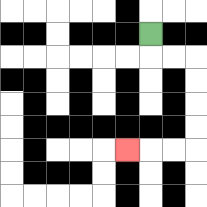{'start': '[6, 1]', 'end': '[5, 6]', 'path_directions': 'D,R,R,D,D,D,D,L,L,L', 'path_coordinates': '[[6, 1], [6, 2], [7, 2], [8, 2], [8, 3], [8, 4], [8, 5], [8, 6], [7, 6], [6, 6], [5, 6]]'}